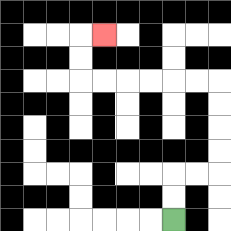{'start': '[7, 9]', 'end': '[4, 1]', 'path_directions': 'U,U,R,R,U,U,U,U,L,L,L,L,L,L,U,U,R', 'path_coordinates': '[[7, 9], [7, 8], [7, 7], [8, 7], [9, 7], [9, 6], [9, 5], [9, 4], [9, 3], [8, 3], [7, 3], [6, 3], [5, 3], [4, 3], [3, 3], [3, 2], [3, 1], [4, 1]]'}